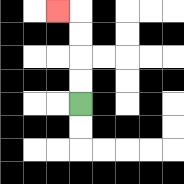{'start': '[3, 4]', 'end': '[2, 0]', 'path_directions': 'U,U,U,U,L', 'path_coordinates': '[[3, 4], [3, 3], [3, 2], [3, 1], [3, 0], [2, 0]]'}